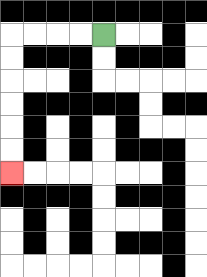{'start': '[4, 1]', 'end': '[0, 7]', 'path_directions': 'L,L,L,L,D,D,D,D,D,D', 'path_coordinates': '[[4, 1], [3, 1], [2, 1], [1, 1], [0, 1], [0, 2], [0, 3], [0, 4], [0, 5], [0, 6], [0, 7]]'}